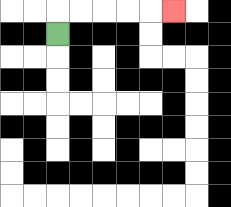{'start': '[2, 1]', 'end': '[7, 0]', 'path_directions': 'U,R,R,R,R,R', 'path_coordinates': '[[2, 1], [2, 0], [3, 0], [4, 0], [5, 0], [6, 0], [7, 0]]'}